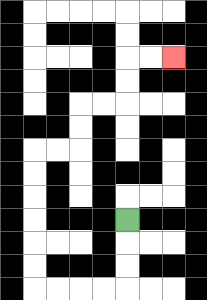{'start': '[5, 9]', 'end': '[7, 2]', 'path_directions': 'D,D,D,L,L,L,L,U,U,U,U,U,U,R,R,U,U,R,R,U,U,R,R', 'path_coordinates': '[[5, 9], [5, 10], [5, 11], [5, 12], [4, 12], [3, 12], [2, 12], [1, 12], [1, 11], [1, 10], [1, 9], [1, 8], [1, 7], [1, 6], [2, 6], [3, 6], [3, 5], [3, 4], [4, 4], [5, 4], [5, 3], [5, 2], [6, 2], [7, 2]]'}